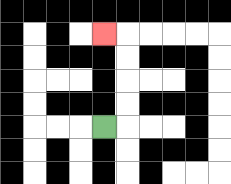{'start': '[4, 5]', 'end': '[4, 1]', 'path_directions': 'R,U,U,U,U,L', 'path_coordinates': '[[4, 5], [5, 5], [5, 4], [5, 3], [5, 2], [5, 1], [4, 1]]'}